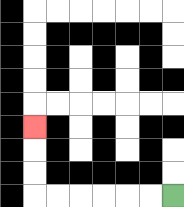{'start': '[7, 8]', 'end': '[1, 5]', 'path_directions': 'L,L,L,L,L,L,U,U,U', 'path_coordinates': '[[7, 8], [6, 8], [5, 8], [4, 8], [3, 8], [2, 8], [1, 8], [1, 7], [1, 6], [1, 5]]'}